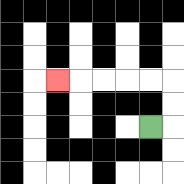{'start': '[6, 5]', 'end': '[2, 3]', 'path_directions': 'R,U,U,L,L,L,L,L', 'path_coordinates': '[[6, 5], [7, 5], [7, 4], [7, 3], [6, 3], [5, 3], [4, 3], [3, 3], [2, 3]]'}